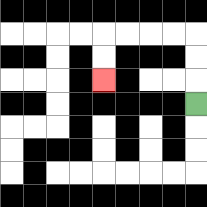{'start': '[8, 4]', 'end': '[4, 3]', 'path_directions': 'U,U,U,L,L,L,L,D,D', 'path_coordinates': '[[8, 4], [8, 3], [8, 2], [8, 1], [7, 1], [6, 1], [5, 1], [4, 1], [4, 2], [4, 3]]'}